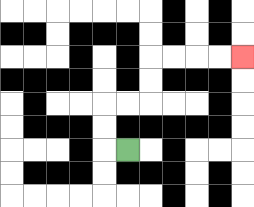{'start': '[5, 6]', 'end': '[10, 2]', 'path_directions': 'L,U,U,R,R,U,U,R,R,R,R', 'path_coordinates': '[[5, 6], [4, 6], [4, 5], [4, 4], [5, 4], [6, 4], [6, 3], [6, 2], [7, 2], [8, 2], [9, 2], [10, 2]]'}